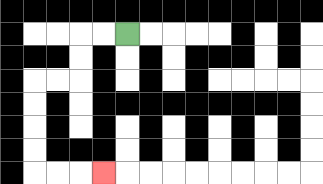{'start': '[5, 1]', 'end': '[4, 7]', 'path_directions': 'L,L,D,D,L,L,D,D,D,D,R,R,R', 'path_coordinates': '[[5, 1], [4, 1], [3, 1], [3, 2], [3, 3], [2, 3], [1, 3], [1, 4], [1, 5], [1, 6], [1, 7], [2, 7], [3, 7], [4, 7]]'}